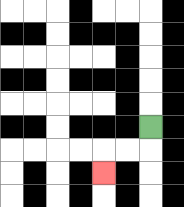{'start': '[6, 5]', 'end': '[4, 7]', 'path_directions': 'D,L,L,D', 'path_coordinates': '[[6, 5], [6, 6], [5, 6], [4, 6], [4, 7]]'}